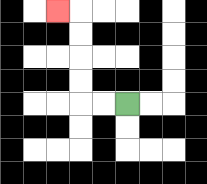{'start': '[5, 4]', 'end': '[2, 0]', 'path_directions': 'L,L,U,U,U,U,L', 'path_coordinates': '[[5, 4], [4, 4], [3, 4], [3, 3], [3, 2], [3, 1], [3, 0], [2, 0]]'}